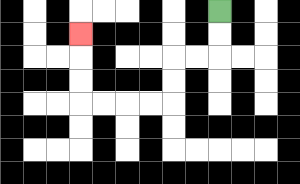{'start': '[9, 0]', 'end': '[3, 1]', 'path_directions': 'D,D,L,L,D,D,L,L,L,L,U,U,U', 'path_coordinates': '[[9, 0], [9, 1], [9, 2], [8, 2], [7, 2], [7, 3], [7, 4], [6, 4], [5, 4], [4, 4], [3, 4], [3, 3], [3, 2], [3, 1]]'}